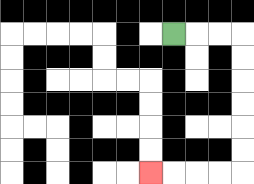{'start': '[7, 1]', 'end': '[6, 7]', 'path_directions': 'R,R,R,D,D,D,D,D,D,L,L,L,L', 'path_coordinates': '[[7, 1], [8, 1], [9, 1], [10, 1], [10, 2], [10, 3], [10, 4], [10, 5], [10, 6], [10, 7], [9, 7], [8, 7], [7, 7], [6, 7]]'}